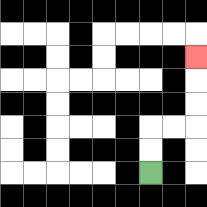{'start': '[6, 7]', 'end': '[8, 2]', 'path_directions': 'U,U,R,R,U,U,U', 'path_coordinates': '[[6, 7], [6, 6], [6, 5], [7, 5], [8, 5], [8, 4], [8, 3], [8, 2]]'}